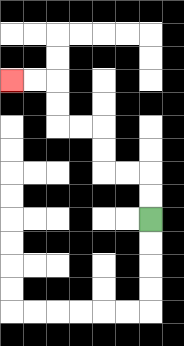{'start': '[6, 9]', 'end': '[0, 3]', 'path_directions': 'U,U,L,L,U,U,L,L,U,U,L,L', 'path_coordinates': '[[6, 9], [6, 8], [6, 7], [5, 7], [4, 7], [4, 6], [4, 5], [3, 5], [2, 5], [2, 4], [2, 3], [1, 3], [0, 3]]'}